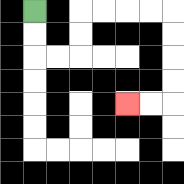{'start': '[1, 0]', 'end': '[5, 4]', 'path_directions': 'D,D,R,R,U,U,R,R,R,R,D,D,D,D,L,L', 'path_coordinates': '[[1, 0], [1, 1], [1, 2], [2, 2], [3, 2], [3, 1], [3, 0], [4, 0], [5, 0], [6, 0], [7, 0], [7, 1], [7, 2], [7, 3], [7, 4], [6, 4], [5, 4]]'}